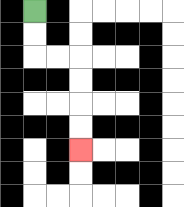{'start': '[1, 0]', 'end': '[3, 6]', 'path_directions': 'D,D,R,R,D,D,D,D', 'path_coordinates': '[[1, 0], [1, 1], [1, 2], [2, 2], [3, 2], [3, 3], [3, 4], [3, 5], [3, 6]]'}